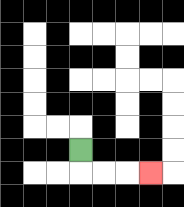{'start': '[3, 6]', 'end': '[6, 7]', 'path_directions': 'D,R,R,R', 'path_coordinates': '[[3, 6], [3, 7], [4, 7], [5, 7], [6, 7]]'}